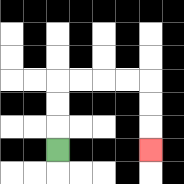{'start': '[2, 6]', 'end': '[6, 6]', 'path_directions': 'U,U,U,R,R,R,R,D,D,D', 'path_coordinates': '[[2, 6], [2, 5], [2, 4], [2, 3], [3, 3], [4, 3], [5, 3], [6, 3], [6, 4], [6, 5], [6, 6]]'}